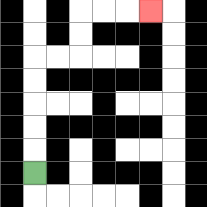{'start': '[1, 7]', 'end': '[6, 0]', 'path_directions': 'U,U,U,U,U,R,R,U,U,R,R,R', 'path_coordinates': '[[1, 7], [1, 6], [1, 5], [1, 4], [1, 3], [1, 2], [2, 2], [3, 2], [3, 1], [3, 0], [4, 0], [5, 0], [6, 0]]'}